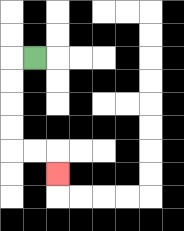{'start': '[1, 2]', 'end': '[2, 7]', 'path_directions': 'L,D,D,D,D,R,R,D', 'path_coordinates': '[[1, 2], [0, 2], [0, 3], [0, 4], [0, 5], [0, 6], [1, 6], [2, 6], [2, 7]]'}